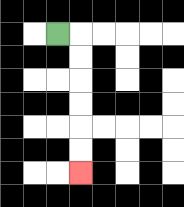{'start': '[2, 1]', 'end': '[3, 7]', 'path_directions': 'R,D,D,D,D,D,D', 'path_coordinates': '[[2, 1], [3, 1], [3, 2], [3, 3], [3, 4], [3, 5], [3, 6], [3, 7]]'}